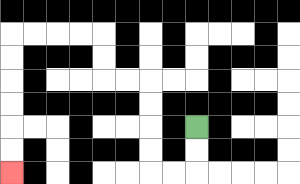{'start': '[8, 5]', 'end': '[0, 7]', 'path_directions': 'D,D,L,L,U,U,U,U,L,L,U,U,L,L,L,L,D,D,D,D,D,D', 'path_coordinates': '[[8, 5], [8, 6], [8, 7], [7, 7], [6, 7], [6, 6], [6, 5], [6, 4], [6, 3], [5, 3], [4, 3], [4, 2], [4, 1], [3, 1], [2, 1], [1, 1], [0, 1], [0, 2], [0, 3], [0, 4], [0, 5], [0, 6], [0, 7]]'}